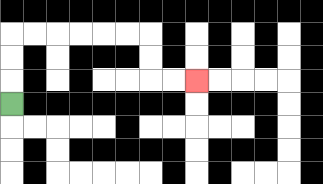{'start': '[0, 4]', 'end': '[8, 3]', 'path_directions': 'U,U,U,R,R,R,R,R,R,D,D,R,R', 'path_coordinates': '[[0, 4], [0, 3], [0, 2], [0, 1], [1, 1], [2, 1], [3, 1], [4, 1], [5, 1], [6, 1], [6, 2], [6, 3], [7, 3], [8, 3]]'}